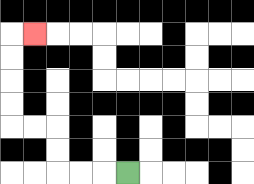{'start': '[5, 7]', 'end': '[1, 1]', 'path_directions': 'L,L,L,U,U,L,L,U,U,U,U,R', 'path_coordinates': '[[5, 7], [4, 7], [3, 7], [2, 7], [2, 6], [2, 5], [1, 5], [0, 5], [0, 4], [0, 3], [0, 2], [0, 1], [1, 1]]'}